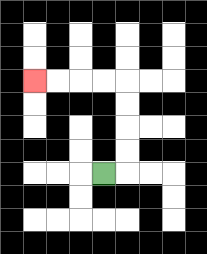{'start': '[4, 7]', 'end': '[1, 3]', 'path_directions': 'R,U,U,U,U,L,L,L,L', 'path_coordinates': '[[4, 7], [5, 7], [5, 6], [5, 5], [5, 4], [5, 3], [4, 3], [3, 3], [2, 3], [1, 3]]'}